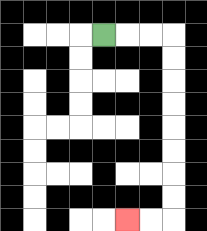{'start': '[4, 1]', 'end': '[5, 9]', 'path_directions': 'R,R,R,D,D,D,D,D,D,D,D,L,L', 'path_coordinates': '[[4, 1], [5, 1], [6, 1], [7, 1], [7, 2], [7, 3], [7, 4], [7, 5], [7, 6], [7, 7], [7, 8], [7, 9], [6, 9], [5, 9]]'}